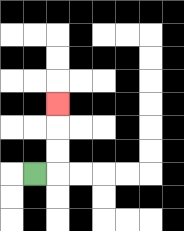{'start': '[1, 7]', 'end': '[2, 4]', 'path_directions': 'R,U,U,U', 'path_coordinates': '[[1, 7], [2, 7], [2, 6], [2, 5], [2, 4]]'}